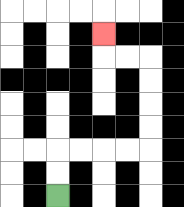{'start': '[2, 8]', 'end': '[4, 1]', 'path_directions': 'U,U,R,R,R,R,U,U,U,U,L,L,U', 'path_coordinates': '[[2, 8], [2, 7], [2, 6], [3, 6], [4, 6], [5, 6], [6, 6], [6, 5], [6, 4], [6, 3], [6, 2], [5, 2], [4, 2], [4, 1]]'}